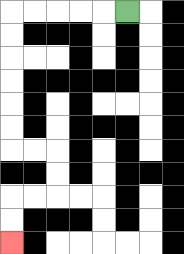{'start': '[5, 0]', 'end': '[0, 10]', 'path_directions': 'L,L,L,L,L,D,D,D,D,D,D,R,R,D,D,L,L,D,D', 'path_coordinates': '[[5, 0], [4, 0], [3, 0], [2, 0], [1, 0], [0, 0], [0, 1], [0, 2], [0, 3], [0, 4], [0, 5], [0, 6], [1, 6], [2, 6], [2, 7], [2, 8], [1, 8], [0, 8], [0, 9], [0, 10]]'}